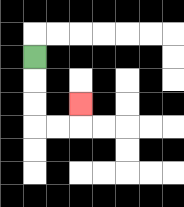{'start': '[1, 2]', 'end': '[3, 4]', 'path_directions': 'D,D,D,R,R,U', 'path_coordinates': '[[1, 2], [1, 3], [1, 4], [1, 5], [2, 5], [3, 5], [3, 4]]'}